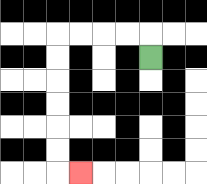{'start': '[6, 2]', 'end': '[3, 7]', 'path_directions': 'U,L,L,L,L,D,D,D,D,D,D,R', 'path_coordinates': '[[6, 2], [6, 1], [5, 1], [4, 1], [3, 1], [2, 1], [2, 2], [2, 3], [2, 4], [2, 5], [2, 6], [2, 7], [3, 7]]'}